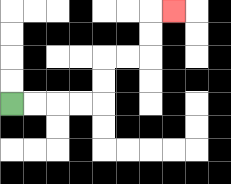{'start': '[0, 4]', 'end': '[7, 0]', 'path_directions': 'R,R,R,R,U,U,R,R,U,U,R', 'path_coordinates': '[[0, 4], [1, 4], [2, 4], [3, 4], [4, 4], [4, 3], [4, 2], [5, 2], [6, 2], [6, 1], [6, 0], [7, 0]]'}